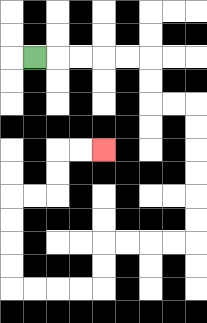{'start': '[1, 2]', 'end': '[4, 6]', 'path_directions': 'R,R,R,R,R,D,D,R,R,D,D,D,D,D,D,L,L,L,L,D,D,L,L,L,L,U,U,U,U,R,R,U,U,R,R', 'path_coordinates': '[[1, 2], [2, 2], [3, 2], [4, 2], [5, 2], [6, 2], [6, 3], [6, 4], [7, 4], [8, 4], [8, 5], [8, 6], [8, 7], [8, 8], [8, 9], [8, 10], [7, 10], [6, 10], [5, 10], [4, 10], [4, 11], [4, 12], [3, 12], [2, 12], [1, 12], [0, 12], [0, 11], [0, 10], [0, 9], [0, 8], [1, 8], [2, 8], [2, 7], [2, 6], [3, 6], [4, 6]]'}